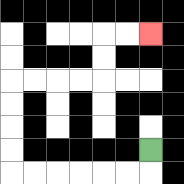{'start': '[6, 6]', 'end': '[6, 1]', 'path_directions': 'D,L,L,L,L,L,L,U,U,U,U,R,R,R,R,U,U,R,R', 'path_coordinates': '[[6, 6], [6, 7], [5, 7], [4, 7], [3, 7], [2, 7], [1, 7], [0, 7], [0, 6], [0, 5], [0, 4], [0, 3], [1, 3], [2, 3], [3, 3], [4, 3], [4, 2], [4, 1], [5, 1], [6, 1]]'}